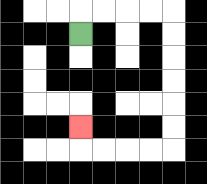{'start': '[3, 1]', 'end': '[3, 5]', 'path_directions': 'U,R,R,R,R,D,D,D,D,D,D,L,L,L,L,U', 'path_coordinates': '[[3, 1], [3, 0], [4, 0], [5, 0], [6, 0], [7, 0], [7, 1], [7, 2], [7, 3], [7, 4], [7, 5], [7, 6], [6, 6], [5, 6], [4, 6], [3, 6], [3, 5]]'}